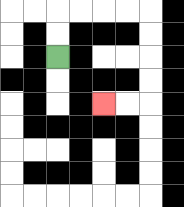{'start': '[2, 2]', 'end': '[4, 4]', 'path_directions': 'U,U,R,R,R,R,D,D,D,D,L,L', 'path_coordinates': '[[2, 2], [2, 1], [2, 0], [3, 0], [4, 0], [5, 0], [6, 0], [6, 1], [6, 2], [6, 3], [6, 4], [5, 4], [4, 4]]'}